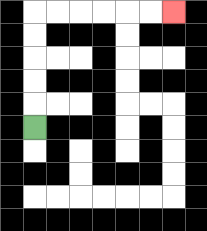{'start': '[1, 5]', 'end': '[7, 0]', 'path_directions': 'U,U,U,U,U,R,R,R,R,R,R', 'path_coordinates': '[[1, 5], [1, 4], [1, 3], [1, 2], [1, 1], [1, 0], [2, 0], [3, 0], [4, 0], [5, 0], [6, 0], [7, 0]]'}